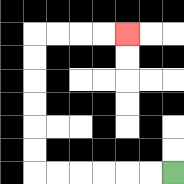{'start': '[7, 7]', 'end': '[5, 1]', 'path_directions': 'L,L,L,L,L,L,U,U,U,U,U,U,R,R,R,R', 'path_coordinates': '[[7, 7], [6, 7], [5, 7], [4, 7], [3, 7], [2, 7], [1, 7], [1, 6], [1, 5], [1, 4], [1, 3], [1, 2], [1, 1], [2, 1], [3, 1], [4, 1], [5, 1]]'}